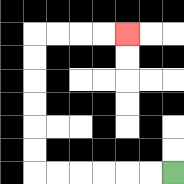{'start': '[7, 7]', 'end': '[5, 1]', 'path_directions': 'L,L,L,L,L,L,U,U,U,U,U,U,R,R,R,R', 'path_coordinates': '[[7, 7], [6, 7], [5, 7], [4, 7], [3, 7], [2, 7], [1, 7], [1, 6], [1, 5], [1, 4], [1, 3], [1, 2], [1, 1], [2, 1], [3, 1], [4, 1], [5, 1]]'}